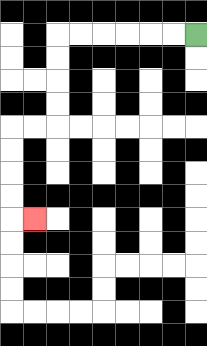{'start': '[8, 1]', 'end': '[1, 9]', 'path_directions': 'L,L,L,L,L,L,D,D,D,D,L,L,D,D,D,D,R', 'path_coordinates': '[[8, 1], [7, 1], [6, 1], [5, 1], [4, 1], [3, 1], [2, 1], [2, 2], [2, 3], [2, 4], [2, 5], [1, 5], [0, 5], [0, 6], [0, 7], [0, 8], [0, 9], [1, 9]]'}